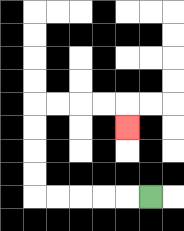{'start': '[6, 8]', 'end': '[5, 5]', 'path_directions': 'L,L,L,L,L,U,U,U,U,R,R,R,R,D', 'path_coordinates': '[[6, 8], [5, 8], [4, 8], [3, 8], [2, 8], [1, 8], [1, 7], [1, 6], [1, 5], [1, 4], [2, 4], [3, 4], [4, 4], [5, 4], [5, 5]]'}